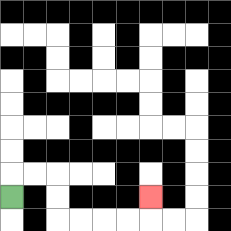{'start': '[0, 8]', 'end': '[6, 8]', 'path_directions': 'U,R,R,D,D,R,R,R,R,U', 'path_coordinates': '[[0, 8], [0, 7], [1, 7], [2, 7], [2, 8], [2, 9], [3, 9], [4, 9], [5, 9], [6, 9], [6, 8]]'}